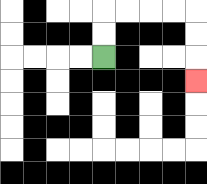{'start': '[4, 2]', 'end': '[8, 3]', 'path_directions': 'U,U,R,R,R,R,D,D,D', 'path_coordinates': '[[4, 2], [4, 1], [4, 0], [5, 0], [6, 0], [7, 0], [8, 0], [8, 1], [8, 2], [8, 3]]'}